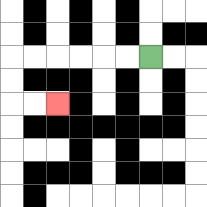{'start': '[6, 2]', 'end': '[2, 4]', 'path_directions': 'L,L,L,L,L,L,D,D,R,R', 'path_coordinates': '[[6, 2], [5, 2], [4, 2], [3, 2], [2, 2], [1, 2], [0, 2], [0, 3], [0, 4], [1, 4], [2, 4]]'}